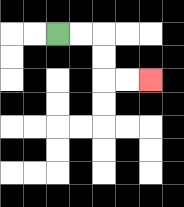{'start': '[2, 1]', 'end': '[6, 3]', 'path_directions': 'R,R,D,D,R,R', 'path_coordinates': '[[2, 1], [3, 1], [4, 1], [4, 2], [4, 3], [5, 3], [6, 3]]'}